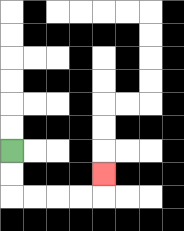{'start': '[0, 6]', 'end': '[4, 7]', 'path_directions': 'D,D,R,R,R,R,U', 'path_coordinates': '[[0, 6], [0, 7], [0, 8], [1, 8], [2, 8], [3, 8], [4, 8], [4, 7]]'}